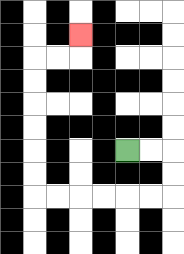{'start': '[5, 6]', 'end': '[3, 1]', 'path_directions': 'R,R,D,D,L,L,L,L,L,L,U,U,U,U,U,U,R,R,U', 'path_coordinates': '[[5, 6], [6, 6], [7, 6], [7, 7], [7, 8], [6, 8], [5, 8], [4, 8], [3, 8], [2, 8], [1, 8], [1, 7], [1, 6], [1, 5], [1, 4], [1, 3], [1, 2], [2, 2], [3, 2], [3, 1]]'}